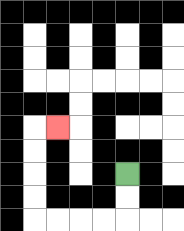{'start': '[5, 7]', 'end': '[2, 5]', 'path_directions': 'D,D,L,L,L,L,U,U,U,U,R', 'path_coordinates': '[[5, 7], [5, 8], [5, 9], [4, 9], [3, 9], [2, 9], [1, 9], [1, 8], [1, 7], [1, 6], [1, 5], [2, 5]]'}